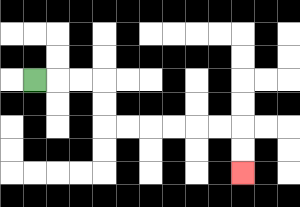{'start': '[1, 3]', 'end': '[10, 7]', 'path_directions': 'R,R,R,D,D,R,R,R,R,R,R,D,D', 'path_coordinates': '[[1, 3], [2, 3], [3, 3], [4, 3], [4, 4], [4, 5], [5, 5], [6, 5], [7, 5], [8, 5], [9, 5], [10, 5], [10, 6], [10, 7]]'}